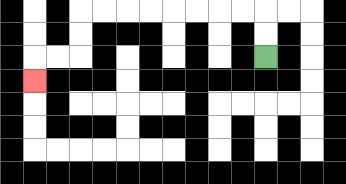{'start': '[11, 2]', 'end': '[1, 3]', 'path_directions': 'U,U,L,L,L,L,L,L,L,L,D,D,L,L,D', 'path_coordinates': '[[11, 2], [11, 1], [11, 0], [10, 0], [9, 0], [8, 0], [7, 0], [6, 0], [5, 0], [4, 0], [3, 0], [3, 1], [3, 2], [2, 2], [1, 2], [1, 3]]'}